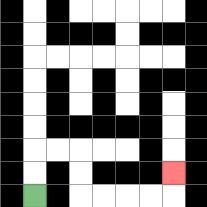{'start': '[1, 8]', 'end': '[7, 7]', 'path_directions': 'U,U,R,R,D,D,R,R,R,R,U', 'path_coordinates': '[[1, 8], [1, 7], [1, 6], [2, 6], [3, 6], [3, 7], [3, 8], [4, 8], [5, 8], [6, 8], [7, 8], [7, 7]]'}